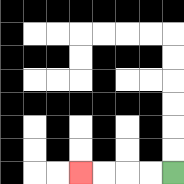{'start': '[7, 7]', 'end': '[3, 7]', 'path_directions': 'L,L,L,L', 'path_coordinates': '[[7, 7], [6, 7], [5, 7], [4, 7], [3, 7]]'}